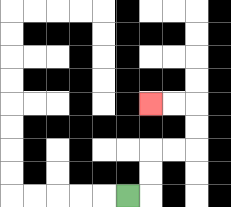{'start': '[5, 8]', 'end': '[6, 4]', 'path_directions': 'R,U,U,R,R,U,U,L,L', 'path_coordinates': '[[5, 8], [6, 8], [6, 7], [6, 6], [7, 6], [8, 6], [8, 5], [8, 4], [7, 4], [6, 4]]'}